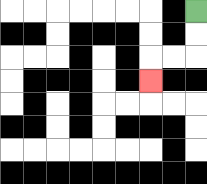{'start': '[8, 0]', 'end': '[6, 3]', 'path_directions': 'D,D,L,L,D', 'path_coordinates': '[[8, 0], [8, 1], [8, 2], [7, 2], [6, 2], [6, 3]]'}